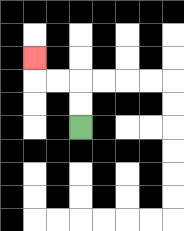{'start': '[3, 5]', 'end': '[1, 2]', 'path_directions': 'U,U,L,L,U', 'path_coordinates': '[[3, 5], [3, 4], [3, 3], [2, 3], [1, 3], [1, 2]]'}